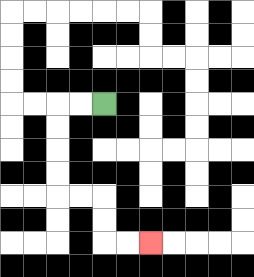{'start': '[4, 4]', 'end': '[6, 10]', 'path_directions': 'L,L,D,D,D,D,R,R,D,D,R,R', 'path_coordinates': '[[4, 4], [3, 4], [2, 4], [2, 5], [2, 6], [2, 7], [2, 8], [3, 8], [4, 8], [4, 9], [4, 10], [5, 10], [6, 10]]'}